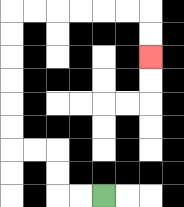{'start': '[4, 8]', 'end': '[6, 2]', 'path_directions': 'L,L,U,U,L,L,U,U,U,U,U,U,R,R,R,R,R,R,D,D', 'path_coordinates': '[[4, 8], [3, 8], [2, 8], [2, 7], [2, 6], [1, 6], [0, 6], [0, 5], [0, 4], [0, 3], [0, 2], [0, 1], [0, 0], [1, 0], [2, 0], [3, 0], [4, 0], [5, 0], [6, 0], [6, 1], [6, 2]]'}